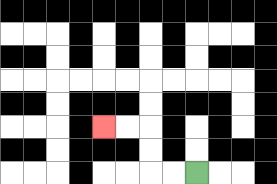{'start': '[8, 7]', 'end': '[4, 5]', 'path_directions': 'L,L,U,U,L,L', 'path_coordinates': '[[8, 7], [7, 7], [6, 7], [6, 6], [6, 5], [5, 5], [4, 5]]'}